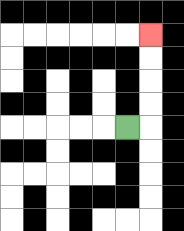{'start': '[5, 5]', 'end': '[6, 1]', 'path_directions': 'R,U,U,U,U', 'path_coordinates': '[[5, 5], [6, 5], [6, 4], [6, 3], [6, 2], [6, 1]]'}